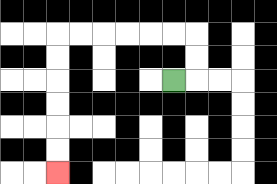{'start': '[7, 3]', 'end': '[2, 7]', 'path_directions': 'R,U,U,L,L,L,L,L,L,D,D,D,D,D,D', 'path_coordinates': '[[7, 3], [8, 3], [8, 2], [8, 1], [7, 1], [6, 1], [5, 1], [4, 1], [3, 1], [2, 1], [2, 2], [2, 3], [2, 4], [2, 5], [2, 6], [2, 7]]'}